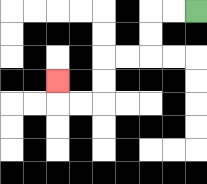{'start': '[8, 0]', 'end': '[2, 3]', 'path_directions': 'L,L,D,D,L,L,D,D,L,L,U', 'path_coordinates': '[[8, 0], [7, 0], [6, 0], [6, 1], [6, 2], [5, 2], [4, 2], [4, 3], [4, 4], [3, 4], [2, 4], [2, 3]]'}